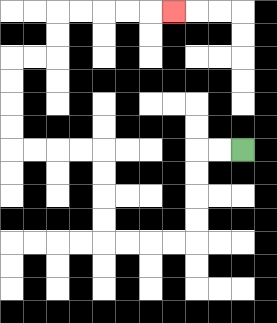{'start': '[10, 6]', 'end': '[7, 0]', 'path_directions': 'L,L,D,D,D,D,L,L,L,L,U,U,U,U,L,L,L,L,U,U,U,U,R,R,U,U,R,R,R,R,R', 'path_coordinates': '[[10, 6], [9, 6], [8, 6], [8, 7], [8, 8], [8, 9], [8, 10], [7, 10], [6, 10], [5, 10], [4, 10], [4, 9], [4, 8], [4, 7], [4, 6], [3, 6], [2, 6], [1, 6], [0, 6], [0, 5], [0, 4], [0, 3], [0, 2], [1, 2], [2, 2], [2, 1], [2, 0], [3, 0], [4, 0], [5, 0], [6, 0], [7, 0]]'}